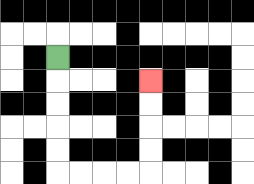{'start': '[2, 2]', 'end': '[6, 3]', 'path_directions': 'D,D,D,D,D,R,R,R,R,U,U,U,U', 'path_coordinates': '[[2, 2], [2, 3], [2, 4], [2, 5], [2, 6], [2, 7], [3, 7], [4, 7], [5, 7], [6, 7], [6, 6], [6, 5], [6, 4], [6, 3]]'}